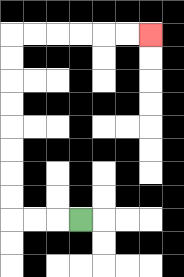{'start': '[3, 9]', 'end': '[6, 1]', 'path_directions': 'L,L,L,U,U,U,U,U,U,U,U,R,R,R,R,R,R', 'path_coordinates': '[[3, 9], [2, 9], [1, 9], [0, 9], [0, 8], [0, 7], [0, 6], [0, 5], [0, 4], [0, 3], [0, 2], [0, 1], [1, 1], [2, 1], [3, 1], [4, 1], [5, 1], [6, 1]]'}